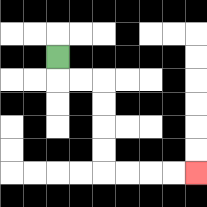{'start': '[2, 2]', 'end': '[8, 7]', 'path_directions': 'D,R,R,D,D,D,D,R,R,R,R', 'path_coordinates': '[[2, 2], [2, 3], [3, 3], [4, 3], [4, 4], [4, 5], [4, 6], [4, 7], [5, 7], [6, 7], [7, 7], [8, 7]]'}